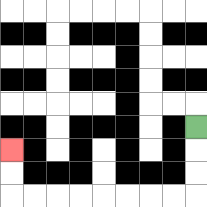{'start': '[8, 5]', 'end': '[0, 6]', 'path_directions': 'D,D,D,L,L,L,L,L,L,L,L,U,U', 'path_coordinates': '[[8, 5], [8, 6], [8, 7], [8, 8], [7, 8], [6, 8], [5, 8], [4, 8], [3, 8], [2, 8], [1, 8], [0, 8], [0, 7], [0, 6]]'}